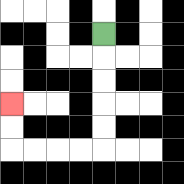{'start': '[4, 1]', 'end': '[0, 4]', 'path_directions': 'D,D,D,D,D,L,L,L,L,U,U', 'path_coordinates': '[[4, 1], [4, 2], [4, 3], [4, 4], [4, 5], [4, 6], [3, 6], [2, 6], [1, 6], [0, 6], [0, 5], [0, 4]]'}